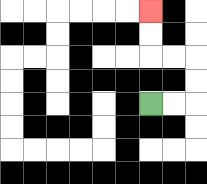{'start': '[6, 4]', 'end': '[6, 0]', 'path_directions': 'R,R,U,U,L,L,U,U', 'path_coordinates': '[[6, 4], [7, 4], [8, 4], [8, 3], [8, 2], [7, 2], [6, 2], [6, 1], [6, 0]]'}